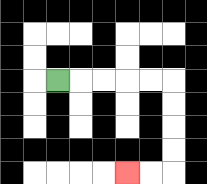{'start': '[2, 3]', 'end': '[5, 7]', 'path_directions': 'R,R,R,R,R,D,D,D,D,L,L', 'path_coordinates': '[[2, 3], [3, 3], [4, 3], [5, 3], [6, 3], [7, 3], [7, 4], [7, 5], [7, 6], [7, 7], [6, 7], [5, 7]]'}